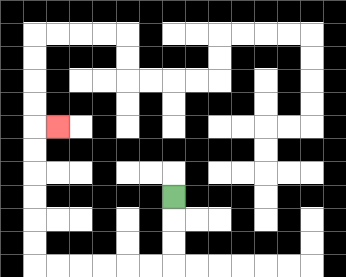{'start': '[7, 8]', 'end': '[2, 5]', 'path_directions': 'D,D,D,L,L,L,L,L,L,U,U,U,U,U,U,R', 'path_coordinates': '[[7, 8], [7, 9], [7, 10], [7, 11], [6, 11], [5, 11], [4, 11], [3, 11], [2, 11], [1, 11], [1, 10], [1, 9], [1, 8], [1, 7], [1, 6], [1, 5], [2, 5]]'}